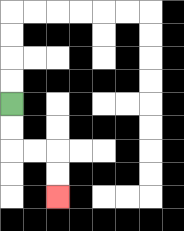{'start': '[0, 4]', 'end': '[2, 8]', 'path_directions': 'D,D,R,R,D,D', 'path_coordinates': '[[0, 4], [0, 5], [0, 6], [1, 6], [2, 6], [2, 7], [2, 8]]'}